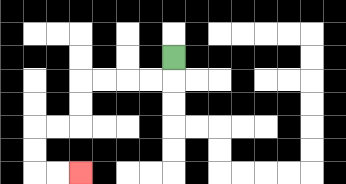{'start': '[7, 2]', 'end': '[3, 7]', 'path_directions': 'D,L,L,L,L,D,D,L,L,D,D,R,R', 'path_coordinates': '[[7, 2], [7, 3], [6, 3], [5, 3], [4, 3], [3, 3], [3, 4], [3, 5], [2, 5], [1, 5], [1, 6], [1, 7], [2, 7], [3, 7]]'}